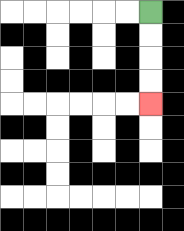{'start': '[6, 0]', 'end': '[6, 4]', 'path_directions': 'D,D,D,D', 'path_coordinates': '[[6, 0], [6, 1], [6, 2], [6, 3], [6, 4]]'}